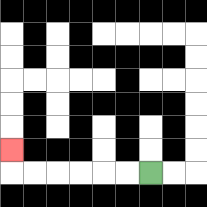{'start': '[6, 7]', 'end': '[0, 6]', 'path_directions': 'L,L,L,L,L,L,U', 'path_coordinates': '[[6, 7], [5, 7], [4, 7], [3, 7], [2, 7], [1, 7], [0, 7], [0, 6]]'}